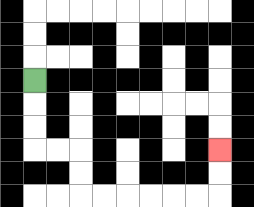{'start': '[1, 3]', 'end': '[9, 6]', 'path_directions': 'D,D,D,R,R,D,D,R,R,R,R,R,R,U,U', 'path_coordinates': '[[1, 3], [1, 4], [1, 5], [1, 6], [2, 6], [3, 6], [3, 7], [3, 8], [4, 8], [5, 8], [6, 8], [7, 8], [8, 8], [9, 8], [9, 7], [9, 6]]'}